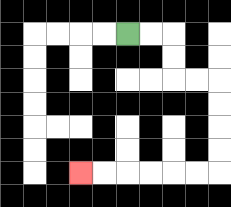{'start': '[5, 1]', 'end': '[3, 7]', 'path_directions': 'R,R,D,D,R,R,D,D,D,D,L,L,L,L,L,L', 'path_coordinates': '[[5, 1], [6, 1], [7, 1], [7, 2], [7, 3], [8, 3], [9, 3], [9, 4], [9, 5], [9, 6], [9, 7], [8, 7], [7, 7], [6, 7], [5, 7], [4, 7], [3, 7]]'}